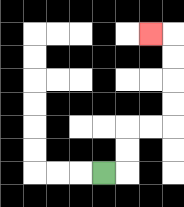{'start': '[4, 7]', 'end': '[6, 1]', 'path_directions': 'R,U,U,R,R,U,U,U,U,L', 'path_coordinates': '[[4, 7], [5, 7], [5, 6], [5, 5], [6, 5], [7, 5], [7, 4], [7, 3], [7, 2], [7, 1], [6, 1]]'}